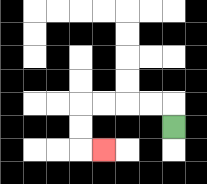{'start': '[7, 5]', 'end': '[4, 6]', 'path_directions': 'U,L,L,L,L,D,D,R', 'path_coordinates': '[[7, 5], [7, 4], [6, 4], [5, 4], [4, 4], [3, 4], [3, 5], [3, 6], [4, 6]]'}